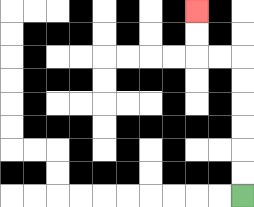{'start': '[10, 8]', 'end': '[8, 0]', 'path_directions': 'U,U,U,U,U,U,L,L,U,U', 'path_coordinates': '[[10, 8], [10, 7], [10, 6], [10, 5], [10, 4], [10, 3], [10, 2], [9, 2], [8, 2], [8, 1], [8, 0]]'}